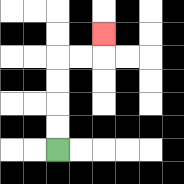{'start': '[2, 6]', 'end': '[4, 1]', 'path_directions': 'U,U,U,U,R,R,U', 'path_coordinates': '[[2, 6], [2, 5], [2, 4], [2, 3], [2, 2], [3, 2], [4, 2], [4, 1]]'}